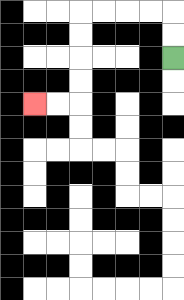{'start': '[7, 2]', 'end': '[1, 4]', 'path_directions': 'U,U,L,L,L,L,D,D,D,D,L,L', 'path_coordinates': '[[7, 2], [7, 1], [7, 0], [6, 0], [5, 0], [4, 0], [3, 0], [3, 1], [3, 2], [3, 3], [3, 4], [2, 4], [1, 4]]'}